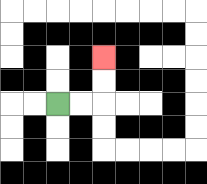{'start': '[2, 4]', 'end': '[4, 2]', 'path_directions': 'R,R,U,U', 'path_coordinates': '[[2, 4], [3, 4], [4, 4], [4, 3], [4, 2]]'}